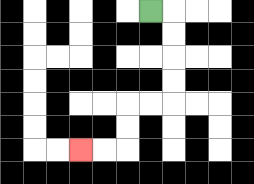{'start': '[6, 0]', 'end': '[3, 6]', 'path_directions': 'R,D,D,D,D,L,L,D,D,L,L', 'path_coordinates': '[[6, 0], [7, 0], [7, 1], [7, 2], [7, 3], [7, 4], [6, 4], [5, 4], [5, 5], [5, 6], [4, 6], [3, 6]]'}